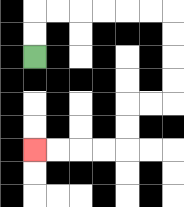{'start': '[1, 2]', 'end': '[1, 6]', 'path_directions': 'U,U,R,R,R,R,R,R,D,D,D,D,L,L,D,D,L,L,L,L', 'path_coordinates': '[[1, 2], [1, 1], [1, 0], [2, 0], [3, 0], [4, 0], [5, 0], [6, 0], [7, 0], [7, 1], [7, 2], [7, 3], [7, 4], [6, 4], [5, 4], [5, 5], [5, 6], [4, 6], [3, 6], [2, 6], [1, 6]]'}